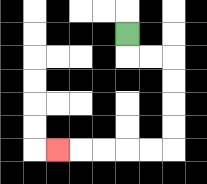{'start': '[5, 1]', 'end': '[2, 6]', 'path_directions': 'D,R,R,D,D,D,D,L,L,L,L,L', 'path_coordinates': '[[5, 1], [5, 2], [6, 2], [7, 2], [7, 3], [7, 4], [7, 5], [7, 6], [6, 6], [5, 6], [4, 6], [3, 6], [2, 6]]'}